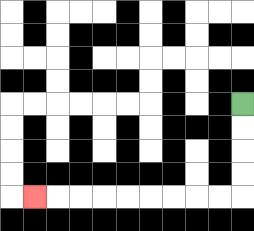{'start': '[10, 4]', 'end': '[1, 8]', 'path_directions': 'D,D,D,D,L,L,L,L,L,L,L,L,L', 'path_coordinates': '[[10, 4], [10, 5], [10, 6], [10, 7], [10, 8], [9, 8], [8, 8], [7, 8], [6, 8], [5, 8], [4, 8], [3, 8], [2, 8], [1, 8]]'}